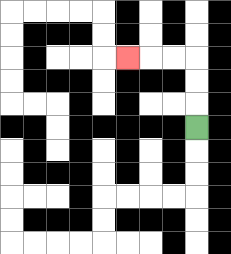{'start': '[8, 5]', 'end': '[5, 2]', 'path_directions': 'U,U,U,L,L,L', 'path_coordinates': '[[8, 5], [8, 4], [8, 3], [8, 2], [7, 2], [6, 2], [5, 2]]'}